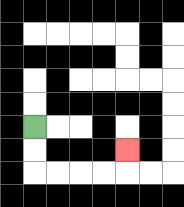{'start': '[1, 5]', 'end': '[5, 6]', 'path_directions': 'D,D,R,R,R,R,U', 'path_coordinates': '[[1, 5], [1, 6], [1, 7], [2, 7], [3, 7], [4, 7], [5, 7], [5, 6]]'}